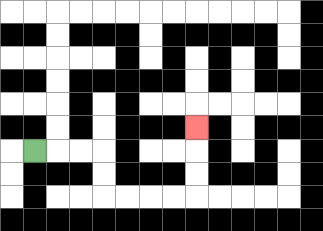{'start': '[1, 6]', 'end': '[8, 5]', 'path_directions': 'R,R,R,D,D,R,R,R,R,U,U,U', 'path_coordinates': '[[1, 6], [2, 6], [3, 6], [4, 6], [4, 7], [4, 8], [5, 8], [6, 8], [7, 8], [8, 8], [8, 7], [8, 6], [8, 5]]'}